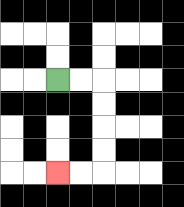{'start': '[2, 3]', 'end': '[2, 7]', 'path_directions': 'R,R,D,D,D,D,L,L', 'path_coordinates': '[[2, 3], [3, 3], [4, 3], [4, 4], [4, 5], [4, 6], [4, 7], [3, 7], [2, 7]]'}